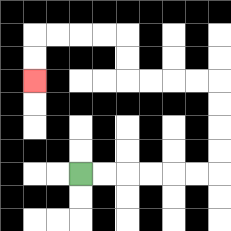{'start': '[3, 7]', 'end': '[1, 3]', 'path_directions': 'R,R,R,R,R,R,U,U,U,U,L,L,L,L,U,U,L,L,L,L,D,D', 'path_coordinates': '[[3, 7], [4, 7], [5, 7], [6, 7], [7, 7], [8, 7], [9, 7], [9, 6], [9, 5], [9, 4], [9, 3], [8, 3], [7, 3], [6, 3], [5, 3], [5, 2], [5, 1], [4, 1], [3, 1], [2, 1], [1, 1], [1, 2], [1, 3]]'}